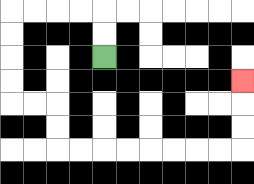{'start': '[4, 2]', 'end': '[10, 3]', 'path_directions': 'U,U,L,L,L,L,D,D,D,D,R,R,D,D,R,R,R,R,R,R,R,R,U,U,U', 'path_coordinates': '[[4, 2], [4, 1], [4, 0], [3, 0], [2, 0], [1, 0], [0, 0], [0, 1], [0, 2], [0, 3], [0, 4], [1, 4], [2, 4], [2, 5], [2, 6], [3, 6], [4, 6], [5, 6], [6, 6], [7, 6], [8, 6], [9, 6], [10, 6], [10, 5], [10, 4], [10, 3]]'}